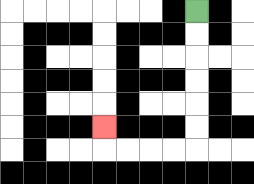{'start': '[8, 0]', 'end': '[4, 5]', 'path_directions': 'D,D,D,D,D,D,L,L,L,L,U', 'path_coordinates': '[[8, 0], [8, 1], [8, 2], [8, 3], [8, 4], [8, 5], [8, 6], [7, 6], [6, 6], [5, 6], [4, 6], [4, 5]]'}